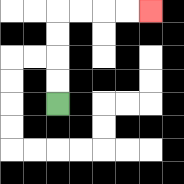{'start': '[2, 4]', 'end': '[6, 0]', 'path_directions': 'U,U,U,U,R,R,R,R', 'path_coordinates': '[[2, 4], [2, 3], [2, 2], [2, 1], [2, 0], [3, 0], [4, 0], [5, 0], [6, 0]]'}